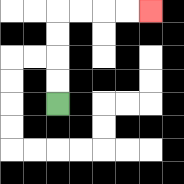{'start': '[2, 4]', 'end': '[6, 0]', 'path_directions': 'U,U,U,U,R,R,R,R', 'path_coordinates': '[[2, 4], [2, 3], [2, 2], [2, 1], [2, 0], [3, 0], [4, 0], [5, 0], [6, 0]]'}